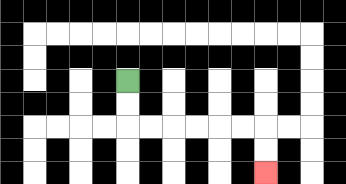{'start': '[5, 3]', 'end': '[11, 7]', 'path_directions': 'D,D,R,R,R,R,R,R,D,D', 'path_coordinates': '[[5, 3], [5, 4], [5, 5], [6, 5], [7, 5], [8, 5], [9, 5], [10, 5], [11, 5], [11, 6], [11, 7]]'}